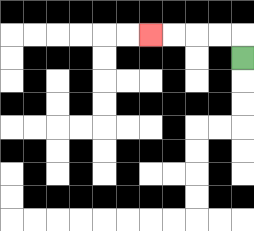{'start': '[10, 2]', 'end': '[6, 1]', 'path_directions': 'U,L,L,L,L', 'path_coordinates': '[[10, 2], [10, 1], [9, 1], [8, 1], [7, 1], [6, 1]]'}